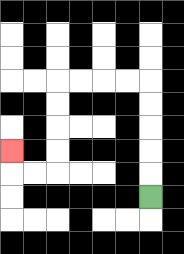{'start': '[6, 8]', 'end': '[0, 6]', 'path_directions': 'U,U,U,U,U,L,L,L,L,D,D,D,D,L,L,U', 'path_coordinates': '[[6, 8], [6, 7], [6, 6], [6, 5], [6, 4], [6, 3], [5, 3], [4, 3], [3, 3], [2, 3], [2, 4], [2, 5], [2, 6], [2, 7], [1, 7], [0, 7], [0, 6]]'}